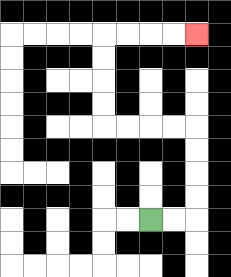{'start': '[6, 9]', 'end': '[8, 1]', 'path_directions': 'R,R,U,U,U,U,L,L,L,L,U,U,U,U,R,R,R,R', 'path_coordinates': '[[6, 9], [7, 9], [8, 9], [8, 8], [8, 7], [8, 6], [8, 5], [7, 5], [6, 5], [5, 5], [4, 5], [4, 4], [4, 3], [4, 2], [4, 1], [5, 1], [6, 1], [7, 1], [8, 1]]'}